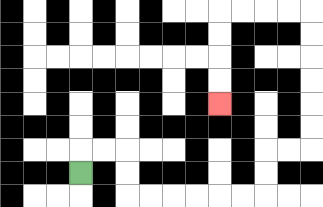{'start': '[3, 7]', 'end': '[9, 4]', 'path_directions': 'U,R,R,D,D,R,R,R,R,R,R,U,U,R,R,U,U,U,U,U,U,L,L,L,L,D,D,D,D', 'path_coordinates': '[[3, 7], [3, 6], [4, 6], [5, 6], [5, 7], [5, 8], [6, 8], [7, 8], [8, 8], [9, 8], [10, 8], [11, 8], [11, 7], [11, 6], [12, 6], [13, 6], [13, 5], [13, 4], [13, 3], [13, 2], [13, 1], [13, 0], [12, 0], [11, 0], [10, 0], [9, 0], [9, 1], [9, 2], [9, 3], [9, 4]]'}